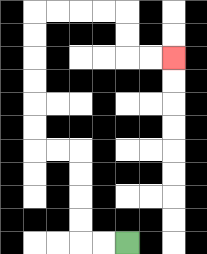{'start': '[5, 10]', 'end': '[7, 2]', 'path_directions': 'L,L,U,U,U,U,L,L,U,U,U,U,U,U,R,R,R,R,D,D,R,R', 'path_coordinates': '[[5, 10], [4, 10], [3, 10], [3, 9], [3, 8], [3, 7], [3, 6], [2, 6], [1, 6], [1, 5], [1, 4], [1, 3], [1, 2], [1, 1], [1, 0], [2, 0], [3, 0], [4, 0], [5, 0], [5, 1], [5, 2], [6, 2], [7, 2]]'}